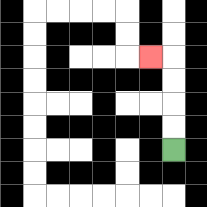{'start': '[7, 6]', 'end': '[6, 2]', 'path_directions': 'U,U,U,U,L', 'path_coordinates': '[[7, 6], [7, 5], [7, 4], [7, 3], [7, 2], [6, 2]]'}